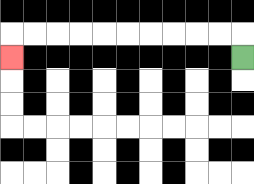{'start': '[10, 2]', 'end': '[0, 2]', 'path_directions': 'U,L,L,L,L,L,L,L,L,L,L,D', 'path_coordinates': '[[10, 2], [10, 1], [9, 1], [8, 1], [7, 1], [6, 1], [5, 1], [4, 1], [3, 1], [2, 1], [1, 1], [0, 1], [0, 2]]'}